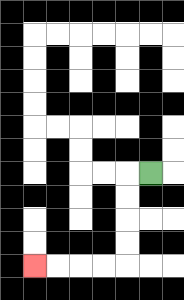{'start': '[6, 7]', 'end': '[1, 11]', 'path_directions': 'L,D,D,D,D,L,L,L,L', 'path_coordinates': '[[6, 7], [5, 7], [5, 8], [5, 9], [5, 10], [5, 11], [4, 11], [3, 11], [2, 11], [1, 11]]'}